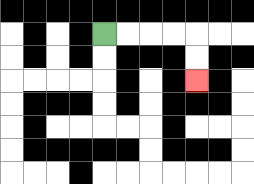{'start': '[4, 1]', 'end': '[8, 3]', 'path_directions': 'R,R,R,R,D,D', 'path_coordinates': '[[4, 1], [5, 1], [6, 1], [7, 1], [8, 1], [8, 2], [8, 3]]'}